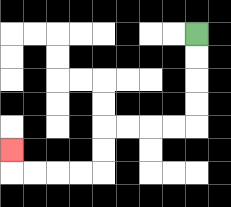{'start': '[8, 1]', 'end': '[0, 6]', 'path_directions': 'D,D,D,D,L,L,L,L,D,D,L,L,L,L,U', 'path_coordinates': '[[8, 1], [8, 2], [8, 3], [8, 4], [8, 5], [7, 5], [6, 5], [5, 5], [4, 5], [4, 6], [4, 7], [3, 7], [2, 7], [1, 7], [0, 7], [0, 6]]'}